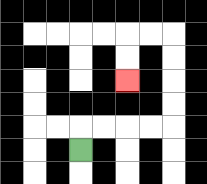{'start': '[3, 6]', 'end': '[5, 3]', 'path_directions': 'U,R,R,R,R,U,U,U,U,L,L,D,D', 'path_coordinates': '[[3, 6], [3, 5], [4, 5], [5, 5], [6, 5], [7, 5], [7, 4], [7, 3], [7, 2], [7, 1], [6, 1], [5, 1], [5, 2], [5, 3]]'}